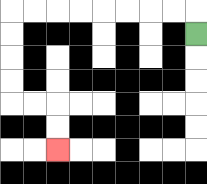{'start': '[8, 1]', 'end': '[2, 6]', 'path_directions': 'U,L,L,L,L,L,L,L,L,D,D,D,D,R,R,D,D', 'path_coordinates': '[[8, 1], [8, 0], [7, 0], [6, 0], [5, 0], [4, 0], [3, 0], [2, 0], [1, 0], [0, 0], [0, 1], [0, 2], [0, 3], [0, 4], [1, 4], [2, 4], [2, 5], [2, 6]]'}